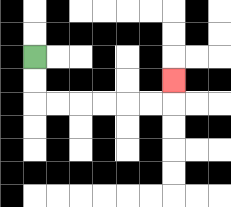{'start': '[1, 2]', 'end': '[7, 3]', 'path_directions': 'D,D,R,R,R,R,R,R,U', 'path_coordinates': '[[1, 2], [1, 3], [1, 4], [2, 4], [3, 4], [4, 4], [5, 4], [6, 4], [7, 4], [7, 3]]'}